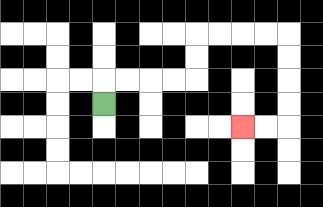{'start': '[4, 4]', 'end': '[10, 5]', 'path_directions': 'U,R,R,R,R,U,U,R,R,R,R,D,D,D,D,L,L', 'path_coordinates': '[[4, 4], [4, 3], [5, 3], [6, 3], [7, 3], [8, 3], [8, 2], [8, 1], [9, 1], [10, 1], [11, 1], [12, 1], [12, 2], [12, 3], [12, 4], [12, 5], [11, 5], [10, 5]]'}